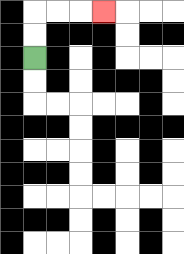{'start': '[1, 2]', 'end': '[4, 0]', 'path_directions': 'U,U,R,R,R', 'path_coordinates': '[[1, 2], [1, 1], [1, 0], [2, 0], [3, 0], [4, 0]]'}